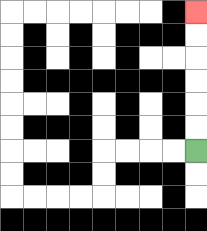{'start': '[8, 6]', 'end': '[8, 0]', 'path_directions': 'U,U,U,U,U,U', 'path_coordinates': '[[8, 6], [8, 5], [8, 4], [8, 3], [8, 2], [8, 1], [8, 0]]'}